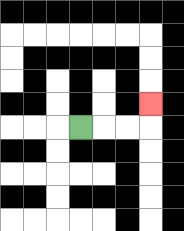{'start': '[3, 5]', 'end': '[6, 4]', 'path_directions': 'R,R,R,U', 'path_coordinates': '[[3, 5], [4, 5], [5, 5], [6, 5], [6, 4]]'}